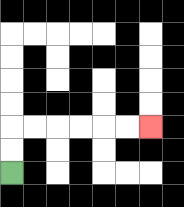{'start': '[0, 7]', 'end': '[6, 5]', 'path_directions': 'U,U,R,R,R,R,R,R', 'path_coordinates': '[[0, 7], [0, 6], [0, 5], [1, 5], [2, 5], [3, 5], [4, 5], [5, 5], [6, 5]]'}